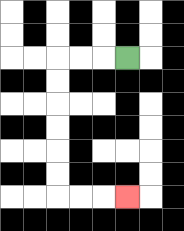{'start': '[5, 2]', 'end': '[5, 8]', 'path_directions': 'L,L,L,D,D,D,D,D,D,R,R,R', 'path_coordinates': '[[5, 2], [4, 2], [3, 2], [2, 2], [2, 3], [2, 4], [2, 5], [2, 6], [2, 7], [2, 8], [3, 8], [4, 8], [5, 8]]'}